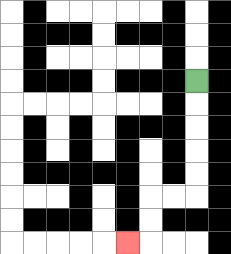{'start': '[8, 3]', 'end': '[5, 10]', 'path_directions': 'D,D,D,D,D,L,L,D,D,L', 'path_coordinates': '[[8, 3], [8, 4], [8, 5], [8, 6], [8, 7], [8, 8], [7, 8], [6, 8], [6, 9], [6, 10], [5, 10]]'}